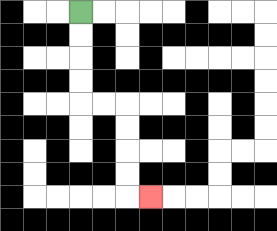{'start': '[3, 0]', 'end': '[6, 8]', 'path_directions': 'D,D,D,D,R,R,D,D,D,D,R', 'path_coordinates': '[[3, 0], [3, 1], [3, 2], [3, 3], [3, 4], [4, 4], [5, 4], [5, 5], [5, 6], [5, 7], [5, 8], [6, 8]]'}